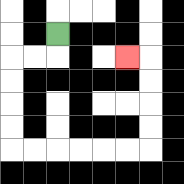{'start': '[2, 1]', 'end': '[5, 2]', 'path_directions': 'D,L,L,D,D,D,D,R,R,R,R,R,R,U,U,U,U,L', 'path_coordinates': '[[2, 1], [2, 2], [1, 2], [0, 2], [0, 3], [0, 4], [0, 5], [0, 6], [1, 6], [2, 6], [3, 6], [4, 6], [5, 6], [6, 6], [6, 5], [6, 4], [6, 3], [6, 2], [5, 2]]'}